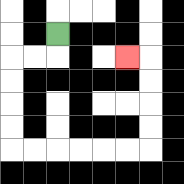{'start': '[2, 1]', 'end': '[5, 2]', 'path_directions': 'D,L,L,D,D,D,D,R,R,R,R,R,R,U,U,U,U,L', 'path_coordinates': '[[2, 1], [2, 2], [1, 2], [0, 2], [0, 3], [0, 4], [0, 5], [0, 6], [1, 6], [2, 6], [3, 6], [4, 6], [5, 6], [6, 6], [6, 5], [6, 4], [6, 3], [6, 2], [5, 2]]'}